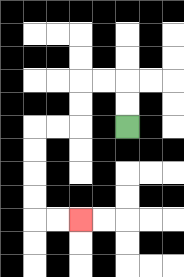{'start': '[5, 5]', 'end': '[3, 9]', 'path_directions': 'U,U,L,L,D,D,L,L,D,D,D,D,R,R', 'path_coordinates': '[[5, 5], [5, 4], [5, 3], [4, 3], [3, 3], [3, 4], [3, 5], [2, 5], [1, 5], [1, 6], [1, 7], [1, 8], [1, 9], [2, 9], [3, 9]]'}